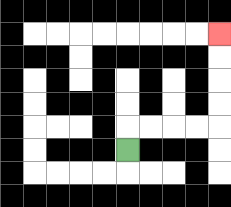{'start': '[5, 6]', 'end': '[9, 1]', 'path_directions': 'U,R,R,R,R,U,U,U,U', 'path_coordinates': '[[5, 6], [5, 5], [6, 5], [7, 5], [8, 5], [9, 5], [9, 4], [9, 3], [9, 2], [9, 1]]'}